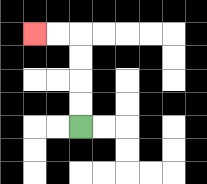{'start': '[3, 5]', 'end': '[1, 1]', 'path_directions': 'U,U,U,U,L,L', 'path_coordinates': '[[3, 5], [3, 4], [3, 3], [3, 2], [3, 1], [2, 1], [1, 1]]'}